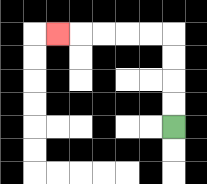{'start': '[7, 5]', 'end': '[2, 1]', 'path_directions': 'U,U,U,U,L,L,L,L,L', 'path_coordinates': '[[7, 5], [7, 4], [7, 3], [7, 2], [7, 1], [6, 1], [5, 1], [4, 1], [3, 1], [2, 1]]'}